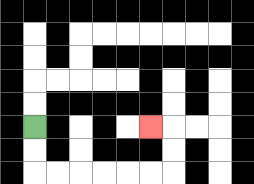{'start': '[1, 5]', 'end': '[6, 5]', 'path_directions': 'D,D,R,R,R,R,R,R,U,U,L', 'path_coordinates': '[[1, 5], [1, 6], [1, 7], [2, 7], [3, 7], [4, 7], [5, 7], [6, 7], [7, 7], [7, 6], [7, 5], [6, 5]]'}